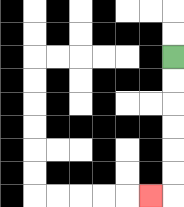{'start': '[7, 2]', 'end': '[6, 8]', 'path_directions': 'D,D,D,D,D,D,L', 'path_coordinates': '[[7, 2], [7, 3], [7, 4], [7, 5], [7, 6], [7, 7], [7, 8], [6, 8]]'}